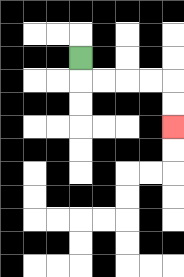{'start': '[3, 2]', 'end': '[7, 5]', 'path_directions': 'D,R,R,R,R,D,D', 'path_coordinates': '[[3, 2], [3, 3], [4, 3], [5, 3], [6, 3], [7, 3], [7, 4], [7, 5]]'}